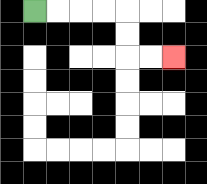{'start': '[1, 0]', 'end': '[7, 2]', 'path_directions': 'R,R,R,R,D,D,R,R', 'path_coordinates': '[[1, 0], [2, 0], [3, 0], [4, 0], [5, 0], [5, 1], [5, 2], [6, 2], [7, 2]]'}